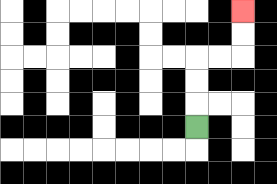{'start': '[8, 5]', 'end': '[10, 0]', 'path_directions': 'U,U,U,R,R,U,U', 'path_coordinates': '[[8, 5], [8, 4], [8, 3], [8, 2], [9, 2], [10, 2], [10, 1], [10, 0]]'}